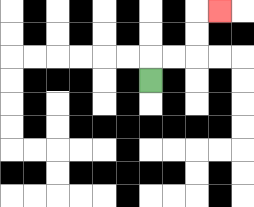{'start': '[6, 3]', 'end': '[9, 0]', 'path_directions': 'U,R,R,U,U,R', 'path_coordinates': '[[6, 3], [6, 2], [7, 2], [8, 2], [8, 1], [8, 0], [9, 0]]'}